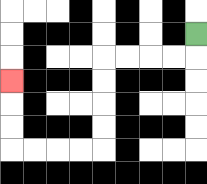{'start': '[8, 1]', 'end': '[0, 3]', 'path_directions': 'D,L,L,L,L,D,D,D,D,L,L,L,L,U,U,U', 'path_coordinates': '[[8, 1], [8, 2], [7, 2], [6, 2], [5, 2], [4, 2], [4, 3], [4, 4], [4, 5], [4, 6], [3, 6], [2, 6], [1, 6], [0, 6], [0, 5], [0, 4], [0, 3]]'}